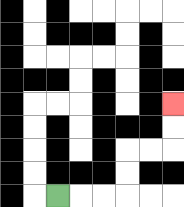{'start': '[2, 8]', 'end': '[7, 4]', 'path_directions': 'R,R,R,U,U,R,R,U,U', 'path_coordinates': '[[2, 8], [3, 8], [4, 8], [5, 8], [5, 7], [5, 6], [6, 6], [7, 6], [7, 5], [7, 4]]'}